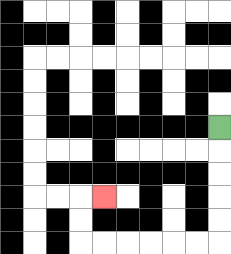{'start': '[9, 5]', 'end': '[4, 8]', 'path_directions': 'D,D,D,D,D,L,L,L,L,L,L,U,U,R', 'path_coordinates': '[[9, 5], [9, 6], [9, 7], [9, 8], [9, 9], [9, 10], [8, 10], [7, 10], [6, 10], [5, 10], [4, 10], [3, 10], [3, 9], [3, 8], [4, 8]]'}